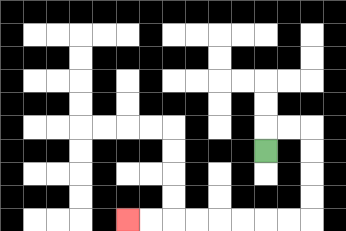{'start': '[11, 6]', 'end': '[5, 9]', 'path_directions': 'U,R,R,D,D,D,D,L,L,L,L,L,L,L,L', 'path_coordinates': '[[11, 6], [11, 5], [12, 5], [13, 5], [13, 6], [13, 7], [13, 8], [13, 9], [12, 9], [11, 9], [10, 9], [9, 9], [8, 9], [7, 9], [6, 9], [5, 9]]'}